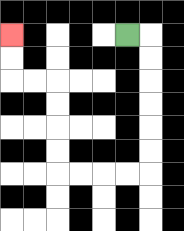{'start': '[5, 1]', 'end': '[0, 1]', 'path_directions': 'R,D,D,D,D,D,D,L,L,L,L,U,U,U,U,L,L,U,U', 'path_coordinates': '[[5, 1], [6, 1], [6, 2], [6, 3], [6, 4], [6, 5], [6, 6], [6, 7], [5, 7], [4, 7], [3, 7], [2, 7], [2, 6], [2, 5], [2, 4], [2, 3], [1, 3], [0, 3], [0, 2], [0, 1]]'}